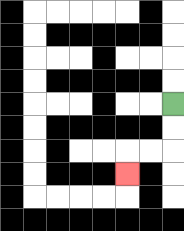{'start': '[7, 4]', 'end': '[5, 7]', 'path_directions': 'D,D,L,L,D', 'path_coordinates': '[[7, 4], [7, 5], [7, 6], [6, 6], [5, 6], [5, 7]]'}